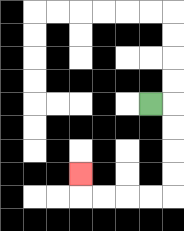{'start': '[6, 4]', 'end': '[3, 7]', 'path_directions': 'R,D,D,D,D,L,L,L,L,U', 'path_coordinates': '[[6, 4], [7, 4], [7, 5], [7, 6], [7, 7], [7, 8], [6, 8], [5, 8], [4, 8], [3, 8], [3, 7]]'}